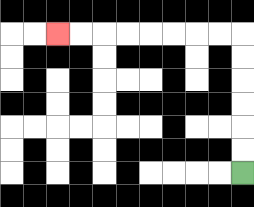{'start': '[10, 7]', 'end': '[2, 1]', 'path_directions': 'U,U,U,U,U,U,L,L,L,L,L,L,L,L', 'path_coordinates': '[[10, 7], [10, 6], [10, 5], [10, 4], [10, 3], [10, 2], [10, 1], [9, 1], [8, 1], [7, 1], [6, 1], [5, 1], [4, 1], [3, 1], [2, 1]]'}